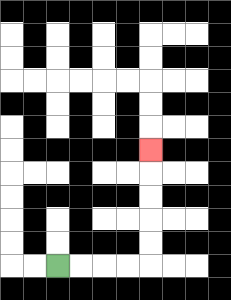{'start': '[2, 11]', 'end': '[6, 6]', 'path_directions': 'R,R,R,R,U,U,U,U,U', 'path_coordinates': '[[2, 11], [3, 11], [4, 11], [5, 11], [6, 11], [6, 10], [6, 9], [6, 8], [6, 7], [6, 6]]'}